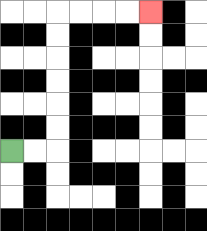{'start': '[0, 6]', 'end': '[6, 0]', 'path_directions': 'R,R,U,U,U,U,U,U,R,R,R,R', 'path_coordinates': '[[0, 6], [1, 6], [2, 6], [2, 5], [2, 4], [2, 3], [2, 2], [2, 1], [2, 0], [3, 0], [4, 0], [5, 0], [6, 0]]'}